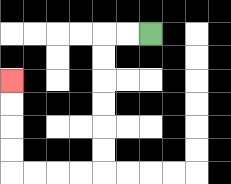{'start': '[6, 1]', 'end': '[0, 3]', 'path_directions': 'L,L,D,D,D,D,D,D,L,L,L,L,U,U,U,U', 'path_coordinates': '[[6, 1], [5, 1], [4, 1], [4, 2], [4, 3], [4, 4], [4, 5], [4, 6], [4, 7], [3, 7], [2, 7], [1, 7], [0, 7], [0, 6], [0, 5], [0, 4], [0, 3]]'}